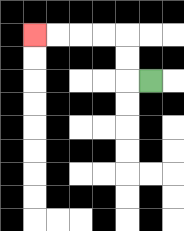{'start': '[6, 3]', 'end': '[1, 1]', 'path_directions': 'L,U,U,L,L,L,L', 'path_coordinates': '[[6, 3], [5, 3], [5, 2], [5, 1], [4, 1], [3, 1], [2, 1], [1, 1]]'}